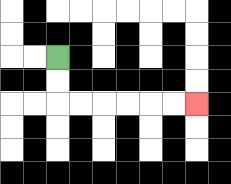{'start': '[2, 2]', 'end': '[8, 4]', 'path_directions': 'D,D,R,R,R,R,R,R', 'path_coordinates': '[[2, 2], [2, 3], [2, 4], [3, 4], [4, 4], [5, 4], [6, 4], [7, 4], [8, 4]]'}